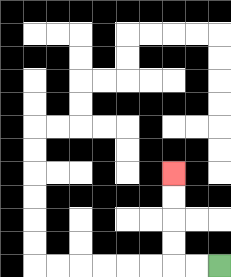{'start': '[9, 11]', 'end': '[7, 7]', 'path_directions': 'L,L,U,U,U,U', 'path_coordinates': '[[9, 11], [8, 11], [7, 11], [7, 10], [7, 9], [7, 8], [7, 7]]'}